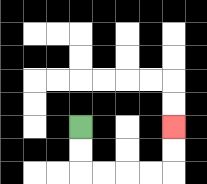{'start': '[3, 5]', 'end': '[7, 5]', 'path_directions': 'D,D,R,R,R,R,U,U', 'path_coordinates': '[[3, 5], [3, 6], [3, 7], [4, 7], [5, 7], [6, 7], [7, 7], [7, 6], [7, 5]]'}